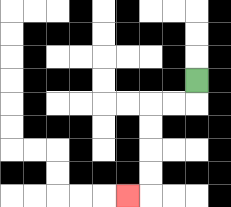{'start': '[8, 3]', 'end': '[5, 8]', 'path_directions': 'D,L,L,D,D,D,D,L', 'path_coordinates': '[[8, 3], [8, 4], [7, 4], [6, 4], [6, 5], [6, 6], [6, 7], [6, 8], [5, 8]]'}